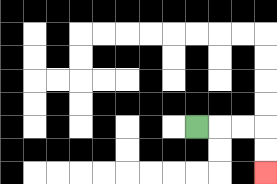{'start': '[8, 5]', 'end': '[11, 7]', 'path_directions': 'R,R,R,D,D', 'path_coordinates': '[[8, 5], [9, 5], [10, 5], [11, 5], [11, 6], [11, 7]]'}